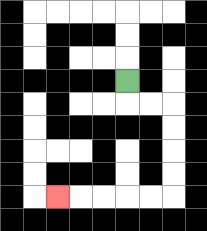{'start': '[5, 3]', 'end': '[2, 8]', 'path_directions': 'D,R,R,D,D,D,D,L,L,L,L,L', 'path_coordinates': '[[5, 3], [5, 4], [6, 4], [7, 4], [7, 5], [7, 6], [7, 7], [7, 8], [6, 8], [5, 8], [4, 8], [3, 8], [2, 8]]'}